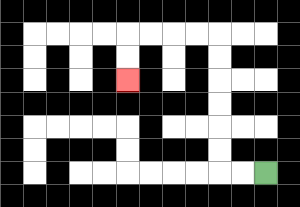{'start': '[11, 7]', 'end': '[5, 3]', 'path_directions': 'L,L,U,U,U,U,U,U,L,L,L,L,D,D', 'path_coordinates': '[[11, 7], [10, 7], [9, 7], [9, 6], [9, 5], [9, 4], [9, 3], [9, 2], [9, 1], [8, 1], [7, 1], [6, 1], [5, 1], [5, 2], [5, 3]]'}